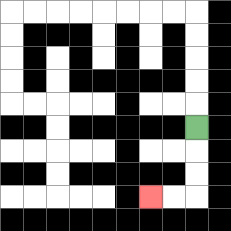{'start': '[8, 5]', 'end': '[6, 8]', 'path_directions': 'D,D,D,L,L', 'path_coordinates': '[[8, 5], [8, 6], [8, 7], [8, 8], [7, 8], [6, 8]]'}